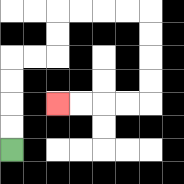{'start': '[0, 6]', 'end': '[2, 4]', 'path_directions': 'U,U,U,U,R,R,U,U,R,R,R,R,D,D,D,D,L,L,L,L', 'path_coordinates': '[[0, 6], [0, 5], [0, 4], [0, 3], [0, 2], [1, 2], [2, 2], [2, 1], [2, 0], [3, 0], [4, 0], [5, 0], [6, 0], [6, 1], [6, 2], [6, 3], [6, 4], [5, 4], [4, 4], [3, 4], [2, 4]]'}